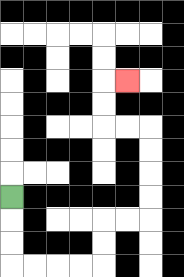{'start': '[0, 8]', 'end': '[5, 3]', 'path_directions': 'D,D,D,R,R,R,R,U,U,R,R,U,U,U,U,L,L,U,U,R', 'path_coordinates': '[[0, 8], [0, 9], [0, 10], [0, 11], [1, 11], [2, 11], [3, 11], [4, 11], [4, 10], [4, 9], [5, 9], [6, 9], [6, 8], [6, 7], [6, 6], [6, 5], [5, 5], [4, 5], [4, 4], [4, 3], [5, 3]]'}